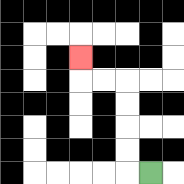{'start': '[6, 7]', 'end': '[3, 2]', 'path_directions': 'L,U,U,U,U,L,L,U', 'path_coordinates': '[[6, 7], [5, 7], [5, 6], [5, 5], [5, 4], [5, 3], [4, 3], [3, 3], [3, 2]]'}